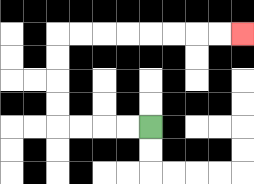{'start': '[6, 5]', 'end': '[10, 1]', 'path_directions': 'L,L,L,L,U,U,U,U,R,R,R,R,R,R,R,R', 'path_coordinates': '[[6, 5], [5, 5], [4, 5], [3, 5], [2, 5], [2, 4], [2, 3], [2, 2], [2, 1], [3, 1], [4, 1], [5, 1], [6, 1], [7, 1], [8, 1], [9, 1], [10, 1]]'}